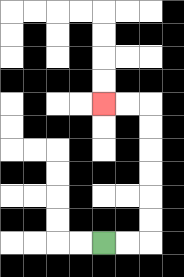{'start': '[4, 10]', 'end': '[4, 4]', 'path_directions': 'R,R,U,U,U,U,U,U,L,L', 'path_coordinates': '[[4, 10], [5, 10], [6, 10], [6, 9], [6, 8], [6, 7], [6, 6], [6, 5], [6, 4], [5, 4], [4, 4]]'}